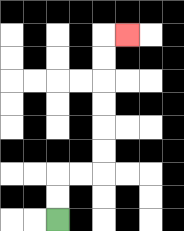{'start': '[2, 9]', 'end': '[5, 1]', 'path_directions': 'U,U,R,R,U,U,U,U,U,U,R', 'path_coordinates': '[[2, 9], [2, 8], [2, 7], [3, 7], [4, 7], [4, 6], [4, 5], [4, 4], [4, 3], [4, 2], [4, 1], [5, 1]]'}